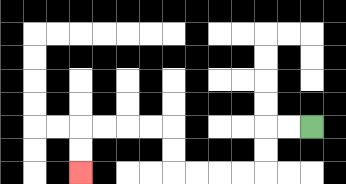{'start': '[13, 5]', 'end': '[3, 7]', 'path_directions': 'L,L,D,D,L,L,L,L,U,U,L,L,L,L,D,D', 'path_coordinates': '[[13, 5], [12, 5], [11, 5], [11, 6], [11, 7], [10, 7], [9, 7], [8, 7], [7, 7], [7, 6], [7, 5], [6, 5], [5, 5], [4, 5], [3, 5], [3, 6], [3, 7]]'}